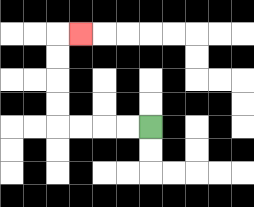{'start': '[6, 5]', 'end': '[3, 1]', 'path_directions': 'L,L,L,L,U,U,U,U,R', 'path_coordinates': '[[6, 5], [5, 5], [4, 5], [3, 5], [2, 5], [2, 4], [2, 3], [2, 2], [2, 1], [3, 1]]'}